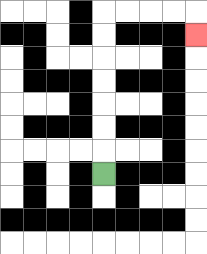{'start': '[4, 7]', 'end': '[8, 1]', 'path_directions': 'U,U,U,U,U,U,U,R,R,R,R,D', 'path_coordinates': '[[4, 7], [4, 6], [4, 5], [4, 4], [4, 3], [4, 2], [4, 1], [4, 0], [5, 0], [6, 0], [7, 0], [8, 0], [8, 1]]'}